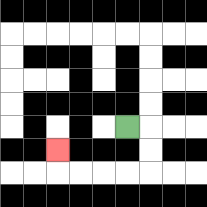{'start': '[5, 5]', 'end': '[2, 6]', 'path_directions': 'R,D,D,L,L,L,L,U', 'path_coordinates': '[[5, 5], [6, 5], [6, 6], [6, 7], [5, 7], [4, 7], [3, 7], [2, 7], [2, 6]]'}